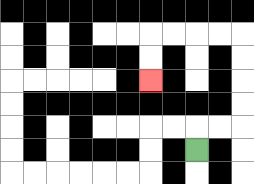{'start': '[8, 6]', 'end': '[6, 3]', 'path_directions': 'U,R,R,U,U,U,U,L,L,L,L,D,D', 'path_coordinates': '[[8, 6], [8, 5], [9, 5], [10, 5], [10, 4], [10, 3], [10, 2], [10, 1], [9, 1], [8, 1], [7, 1], [6, 1], [6, 2], [6, 3]]'}